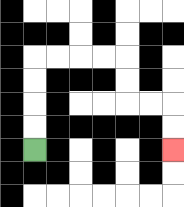{'start': '[1, 6]', 'end': '[7, 6]', 'path_directions': 'U,U,U,U,R,R,R,R,D,D,R,R,D,D', 'path_coordinates': '[[1, 6], [1, 5], [1, 4], [1, 3], [1, 2], [2, 2], [3, 2], [4, 2], [5, 2], [5, 3], [5, 4], [6, 4], [7, 4], [7, 5], [7, 6]]'}